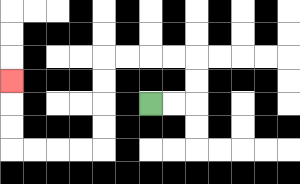{'start': '[6, 4]', 'end': '[0, 3]', 'path_directions': 'R,R,U,U,L,L,L,L,D,D,D,D,L,L,L,L,U,U,U', 'path_coordinates': '[[6, 4], [7, 4], [8, 4], [8, 3], [8, 2], [7, 2], [6, 2], [5, 2], [4, 2], [4, 3], [4, 4], [4, 5], [4, 6], [3, 6], [2, 6], [1, 6], [0, 6], [0, 5], [0, 4], [0, 3]]'}